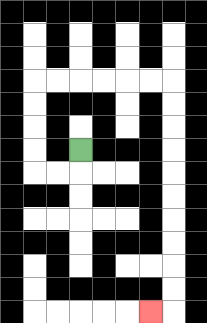{'start': '[3, 6]', 'end': '[6, 13]', 'path_directions': 'D,L,L,U,U,U,U,R,R,R,R,R,R,D,D,D,D,D,D,D,D,D,D,L', 'path_coordinates': '[[3, 6], [3, 7], [2, 7], [1, 7], [1, 6], [1, 5], [1, 4], [1, 3], [2, 3], [3, 3], [4, 3], [5, 3], [6, 3], [7, 3], [7, 4], [7, 5], [7, 6], [7, 7], [7, 8], [7, 9], [7, 10], [7, 11], [7, 12], [7, 13], [6, 13]]'}